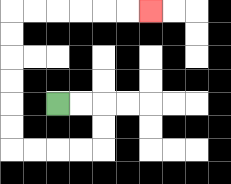{'start': '[2, 4]', 'end': '[6, 0]', 'path_directions': 'R,R,D,D,L,L,L,L,U,U,U,U,U,U,R,R,R,R,R,R', 'path_coordinates': '[[2, 4], [3, 4], [4, 4], [4, 5], [4, 6], [3, 6], [2, 6], [1, 6], [0, 6], [0, 5], [0, 4], [0, 3], [0, 2], [0, 1], [0, 0], [1, 0], [2, 0], [3, 0], [4, 0], [5, 0], [6, 0]]'}